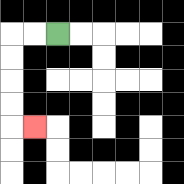{'start': '[2, 1]', 'end': '[1, 5]', 'path_directions': 'L,L,D,D,D,D,R', 'path_coordinates': '[[2, 1], [1, 1], [0, 1], [0, 2], [0, 3], [0, 4], [0, 5], [1, 5]]'}